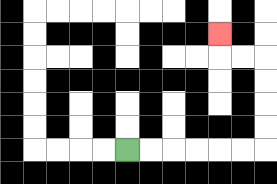{'start': '[5, 6]', 'end': '[9, 1]', 'path_directions': 'R,R,R,R,R,R,U,U,U,U,L,L,U', 'path_coordinates': '[[5, 6], [6, 6], [7, 6], [8, 6], [9, 6], [10, 6], [11, 6], [11, 5], [11, 4], [11, 3], [11, 2], [10, 2], [9, 2], [9, 1]]'}